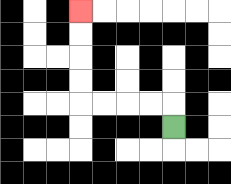{'start': '[7, 5]', 'end': '[3, 0]', 'path_directions': 'U,L,L,L,L,U,U,U,U', 'path_coordinates': '[[7, 5], [7, 4], [6, 4], [5, 4], [4, 4], [3, 4], [3, 3], [3, 2], [3, 1], [3, 0]]'}